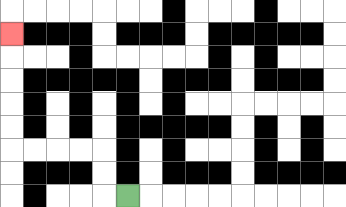{'start': '[5, 8]', 'end': '[0, 1]', 'path_directions': 'L,U,U,L,L,L,L,U,U,U,U,U', 'path_coordinates': '[[5, 8], [4, 8], [4, 7], [4, 6], [3, 6], [2, 6], [1, 6], [0, 6], [0, 5], [0, 4], [0, 3], [0, 2], [0, 1]]'}